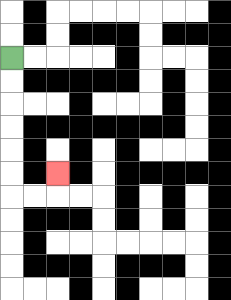{'start': '[0, 2]', 'end': '[2, 7]', 'path_directions': 'D,D,D,D,D,D,R,R,U', 'path_coordinates': '[[0, 2], [0, 3], [0, 4], [0, 5], [0, 6], [0, 7], [0, 8], [1, 8], [2, 8], [2, 7]]'}